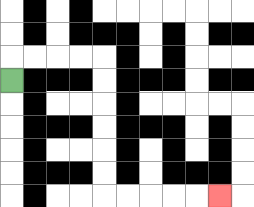{'start': '[0, 3]', 'end': '[9, 8]', 'path_directions': 'U,R,R,R,R,D,D,D,D,D,D,R,R,R,R,R', 'path_coordinates': '[[0, 3], [0, 2], [1, 2], [2, 2], [3, 2], [4, 2], [4, 3], [4, 4], [4, 5], [4, 6], [4, 7], [4, 8], [5, 8], [6, 8], [7, 8], [8, 8], [9, 8]]'}